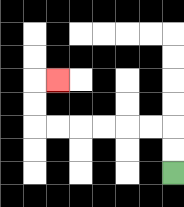{'start': '[7, 7]', 'end': '[2, 3]', 'path_directions': 'U,U,L,L,L,L,L,L,U,U,R', 'path_coordinates': '[[7, 7], [7, 6], [7, 5], [6, 5], [5, 5], [4, 5], [3, 5], [2, 5], [1, 5], [1, 4], [1, 3], [2, 3]]'}